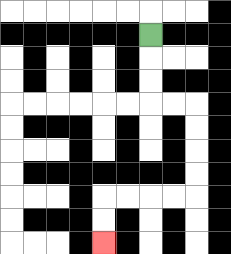{'start': '[6, 1]', 'end': '[4, 10]', 'path_directions': 'D,D,D,R,R,D,D,D,D,L,L,L,L,D,D', 'path_coordinates': '[[6, 1], [6, 2], [6, 3], [6, 4], [7, 4], [8, 4], [8, 5], [8, 6], [8, 7], [8, 8], [7, 8], [6, 8], [5, 8], [4, 8], [4, 9], [4, 10]]'}